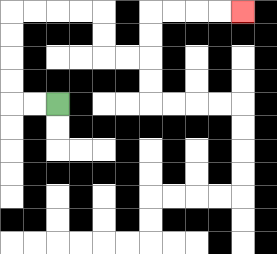{'start': '[2, 4]', 'end': '[10, 0]', 'path_directions': 'L,L,U,U,U,U,R,R,R,R,D,D,R,R,U,U,R,R,R,R', 'path_coordinates': '[[2, 4], [1, 4], [0, 4], [0, 3], [0, 2], [0, 1], [0, 0], [1, 0], [2, 0], [3, 0], [4, 0], [4, 1], [4, 2], [5, 2], [6, 2], [6, 1], [6, 0], [7, 0], [8, 0], [9, 0], [10, 0]]'}